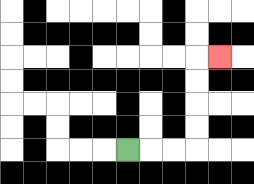{'start': '[5, 6]', 'end': '[9, 2]', 'path_directions': 'R,R,R,U,U,U,U,R', 'path_coordinates': '[[5, 6], [6, 6], [7, 6], [8, 6], [8, 5], [8, 4], [8, 3], [8, 2], [9, 2]]'}